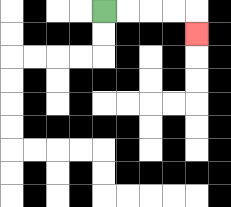{'start': '[4, 0]', 'end': '[8, 1]', 'path_directions': 'R,R,R,R,D', 'path_coordinates': '[[4, 0], [5, 0], [6, 0], [7, 0], [8, 0], [8, 1]]'}